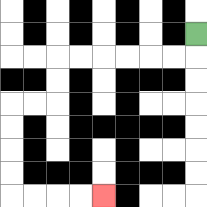{'start': '[8, 1]', 'end': '[4, 8]', 'path_directions': 'D,L,L,L,L,L,L,D,D,L,L,D,D,D,D,R,R,R,R', 'path_coordinates': '[[8, 1], [8, 2], [7, 2], [6, 2], [5, 2], [4, 2], [3, 2], [2, 2], [2, 3], [2, 4], [1, 4], [0, 4], [0, 5], [0, 6], [0, 7], [0, 8], [1, 8], [2, 8], [3, 8], [4, 8]]'}